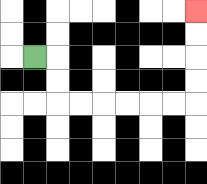{'start': '[1, 2]', 'end': '[8, 0]', 'path_directions': 'R,D,D,R,R,R,R,R,R,U,U,U,U', 'path_coordinates': '[[1, 2], [2, 2], [2, 3], [2, 4], [3, 4], [4, 4], [5, 4], [6, 4], [7, 4], [8, 4], [8, 3], [8, 2], [8, 1], [8, 0]]'}